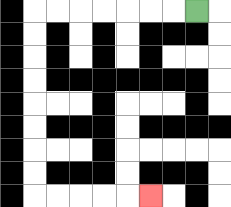{'start': '[8, 0]', 'end': '[6, 8]', 'path_directions': 'L,L,L,L,L,L,L,D,D,D,D,D,D,D,D,R,R,R,R,R', 'path_coordinates': '[[8, 0], [7, 0], [6, 0], [5, 0], [4, 0], [3, 0], [2, 0], [1, 0], [1, 1], [1, 2], [1, 3], [1, 4], [1, 5], [1, 6], [1, 7], [1, 8], [2, 8], [3, 8], [4, 8], [5, 8], [6, 8]]'}